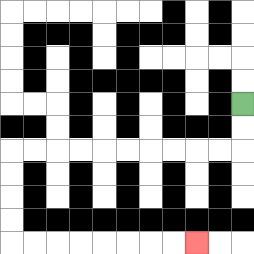{'start': '[10, 4]', 'end': '[8, 10]', 'path_directions': 'D,D,L,L,L,L,L,L,L,L,L,L,D,D,D,D,R,R,R,R,R,R,R,R', 'path_coordinates': '[[10, 4], [10, 5], [10, 6], [9, 6], [8, 6], [7, 6], [6, 6], [5, 6], [4, 6], [3, 6], [2, 6], [1, 6], [0, 6], [0, 7], [0, 8], [0, 9], [0, 10], [1, 10], [2, 10], [3, 10], [4, 10], [5, 10], [6, 10], [7, 10], [8, 10]]'}